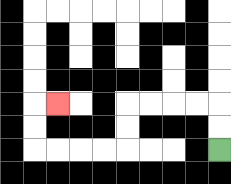{'start': '[9, 6]', 'end': '[2, 4]', 'path_directions': 'U,U,L,L,L,L,D,D,L,L,L,L,U,U,R', 'path_coordinates': '[[9, 6], [9, 5], [9, 4], [8, 4], [7, 4], [6, 4], [5, 4], [5, 5], [5, 6], [4, 6], [3, 6], [2, 6], [1, 6], [1, 5], [1, 4], [2, 4]]'}